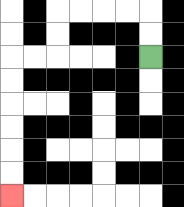{'start': '[6, 2]', 'end': '[0, 8]', 'path_directions': 'U,U,L,L,L,L,D,D,L,L,D,D,D,D,D,D', 'path_coordinates': '[[6, 2], [6, 1], [6, 0], [5, 0], [4, 0], [3, 0], [2, 0], [2, 1], [2, 2], [1, 2], [0, 2], [0, 3], [0, 4], [0, 5], [0, 6], [0, 7], [0, 8]]'}